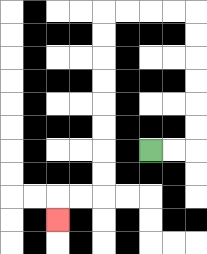{'start': '[6, 6]', 'end': '[2, 9]', 'path_directions': 'R,R,U,U,U,U,U,U,L,L,L,L,D,D,D,D,D,D,D,D,L,L,D', 'path_coordinates': '[[6, 6], [7, 6], [8, 6], [8, 5], [8, 4], [8, 3], [8, 2], [8, 1], [8, 0], [7, 0], [6, 0], [5, 0], [4, 0], [4, 1], [4, 2], [4, 3], [4, 4], [4, 5], [4, 6], [4, 7], [4, 8], [3, 8], [2, 8], [2, 9]]'}